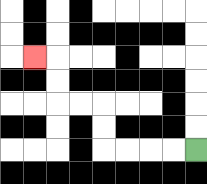{'start': '[8, 6]', 'end': '[1, 2]', 'path_directions': 'L,L,L,L,U,U,L,L,U,U,L', 'path_coordinates': '[[8, 6], [7, 6], [6, 6], [5, 6], [4, 6], [4, 5], [4, 4], [3, 4], [2, 4], [2, 3], [2, 2], [1, 2]]'}